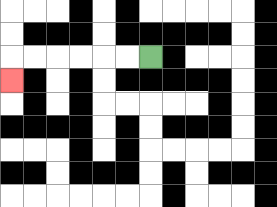{'start': '[6, 2]', 'end': '[0, 3]', 'path_directions': 'L,L,L,L,L,L,D', 'path_coordinates': '[[6, 2], [5, 2], [4, 2], [3, 2], [2, 2], [1, 2], [0, 2], [0, 3]]'}